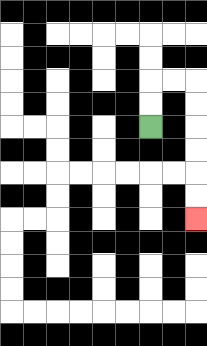{'start': '[6, 5]', 'end': '[8, 9]', 'path_directions': 'U,U,R,R,D,D,D,D,D,D', 'path_coordinates': '[[6, 5], [6, 4], [6, 3], [7, 3], [8, 3], [8, 4], [8, 5], [8, 6], [8, 7], [8, 8], [8, 9]]'}